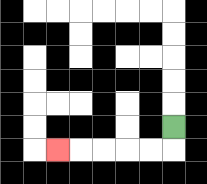{'start': '[7, 5]', 'end': '[2, 6]', 'path_directions': 'D,L,L,L,L,L', 'path_coordinates': '[[7, 5], [7, 6], [6, 6], [5, 6], [4, 6], [3, 6], [2, 6]]'}